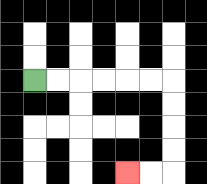{'start': '[1, 3]', 'end': '[5, 7]', 'path_directions': 'R,R,R,R,R,R,D,D,D,D,L,L', 'path_coordinates': '[[1, 3], [2, 3], [3, 3], [4, 3], [5, 3], [6, 3], [7, 3], [7, 4], [7, 5], [7, 6], [7, 7], [6, 7], [5, 7]]'}